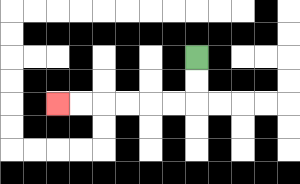{'start': '[8, 2]', 'end': '[2, 4]', 'path_directions': 'D,D,L,L,L,L,L,L', 'path_coordinates': '[[8, 2], [8, 3], [8, 4], [7, 4], [6, 4], [5, 4], [4, 4], [3, 4], [2, 4]]'}